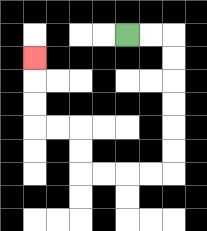{'start': '[5, 1]', 'end': '[1, 2]', 'path_directions': 'R,R,D,D,D,D,D,D,L,L,L,L,U,U,L,L,U,U,U', 'path_coordinates': '[[5, 1], [6, 1], [7, 1], [7, 2], [7, 3], [7, 4], [7, 5], [7, 6], [7, 7], [6, 7], [5, 7], [4, 7], [3, 7], [3, 6], [3, 5], [2, 5], [1, 5], [1, 4], [1, 3], [1, 2]]'}